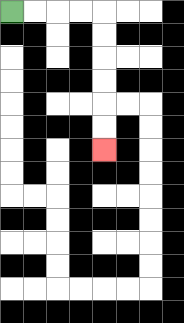{'start': '[0, 0]', 'end': '[4, 6]', 'path_directions': 'R,R,R,R,D,D,D,D,D,D', 'path_coordinates': '[[0, 0], [1, 0], [2, 0], [3, 0], [4, 0], [4, 1], [4, 2], [4, 3], [4, 4], [4, 5], [4, 6]]'}